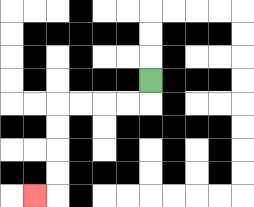{'start': '[6, 3]', 'end': '[1, 8]', 'path_directions': 'D,L,L,L,L,D,D,D,D,L', 'path_coordinates': '[[6, 3], [6, 4], [5, 4], [4, 4], [3, 4], [2, 4], [2, 5], [2, 6], [2, 7], [2, 8], [1, 8]]'}